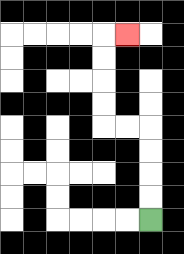{'start': '[6, 9]', 'end': '[5, 1]', 'path_directions': 'U,U,U,U,L,L,U,U,U,U,R', 'path_coordinates': '[[6, 9], [6, 8], [6, 7], [6, 6], [6, 5], [5, 5], [4, 5], [4, 4], [4, 3], [4, 2], [4, 1], [5, 1]]'}